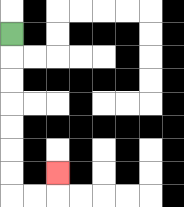{'start': '[0, 1]', 'end': '[2, 7]', 'path_directions': 'D,D,D,D,D,D,D,R,R,U', 'path_coordinates': '[[0, 1], [0, 2], [0, 3], [0, 4], [0, 5], [0, 6], [0, 7], [0, 8], [1, 8], [2, 8], [2, 7]]'}